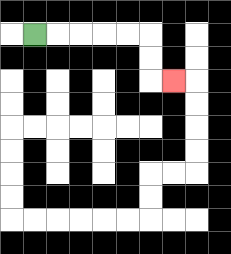{'start': '[1, 1]', 'end': '[7, 3]', 'path_directions': 'R,R,R,R,R,D,D,R', 'path_coordinates': '[[1, 1], [2, 1], [3, 1], [4, 1], [5, 1], [6, 1], [6, 2], [6, 3], [7, 3]]'}